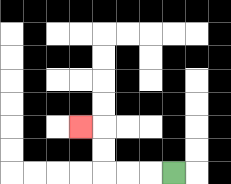{'start': '[7, 7]', 'end': '[3, 5]', 'path_directions': 'L,L,L,U,U,L', 'path_coordinates': '[[7, 7], [6, 7], [5, 7], [4, 7], [4, 6], [4, 5], [3, 5]]'}